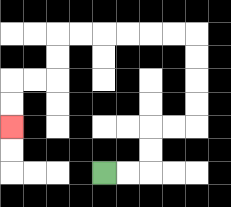{'start': '[4, 7]', 'end': '[0, 5]', 'path_directions': 'R,R,U,U,R,R,U,U,U,U,L,L,L,L,L,L,D,D,L,L,D,D', 'path_coordinates': '[[4, 7], [5, 7], [6, 7], [6, 6], [6, 5], [7, 5], [8, 5], [8, 4], [8, 3], [8, 2], [8, 1], [7, 1], [6, 1], [5, 1], [4, 1], [3, 1], [2, 1], [2, 2], [2, 3], [1, 3], [0, 3], [0, 4], [0, 5]]'}